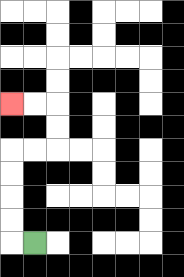{'start': '[1, 10]', 'end': '[0, 4]', 'path_directions': 'L,U,U,U,U,R,R,U,U,L,L', 'path_coordinates': '[[1, 10], [0, 10], [0, 9], [0, 8], [0, 7], [0, 6], [1, 6], [2, 6], [2, 5], [2, 4], [1, 4], [0, 4]]'}